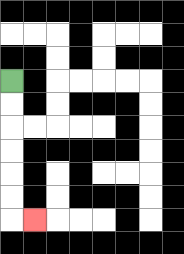{'start': '[0, 3]', 'end': '[1, 9]', 'path_directions': 'D,D,D,D,D,D,R', 'path_coordinates': '[[0, 3], [0, 4], [0, 5], [0, 6], [0, 7], [0, 8], [0, 9], [1, 9]]'}